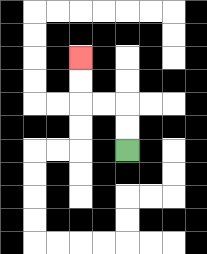{'start': '[5, 6]', 'end': '[3, 2]', 'path_directions': 'U,U,L,L,U,U', 'path_coordinates': '[[5, 6], [5, 5], [5, 4], [4, 4], [3, 4], [3, 3], [3, 2]]'}